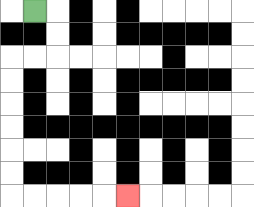{'start': '[1, 0]', 'end': '[5, 8]', 'path_directions': 'R,D,D,L,L,D,D,D,D,D,D,R,R,R,R,R', 'path_coordinates': '[[1, 0], [2, 0], [2, 1], [2, 2], [1, 2], [0, 2], [0, 3], [0, 4], [0, 5], [0, 6], [0, 7], [0, 8], [1, 8], [2, 8], [3, 8], [4, 8], [5, 8]]'}